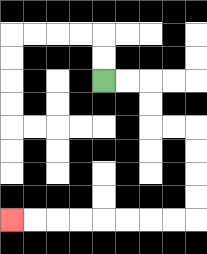{'start': '[4, 3]', 'end': '[0, 9]', 'path_directions': 'R,R,D,D,R,R,D,D,D,D,L,L,L,L,L,L,L,L', 'path_coordinates': '[[4, 3], [5, 3], [6, 3], [6, 4], [6, 5], [7, 5], [8, 5], [8, 6], [8, 7], [8, 8], [8, 9], [7, 9], [6, 9], [5, 9], [4, 9], [3, 9], [2, 9], [1, 9], [0, 9]]'}